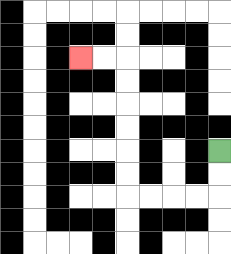{'start': '[9, 6]', 'end': '[3, 2]', 'path_directions': 'D,D,L,L,L,L,U,U,U,U,U,U,L,L', 'path_coordinates': '[[9, 6], [9, 7], [9, 8], [8, 8], [7, 8], [6, 8], [5, 8], [5, 7], [5, 6], [5, 5], [5, 4], [5, 3], [5, 2], [4, 2], [3, 2]]'}